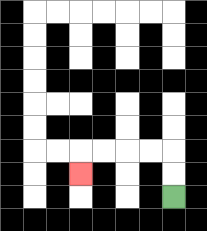{'start': '[7, 8]', 'end': '[3, 7]', 'path_directions': 'U,U,L,L,L,L,D', 'path_coordinates': '[[7, 8], [7, 7], [7, 6], [6, 6], [5, 6], [4, 6], [3, 6], [3, 7]]'}